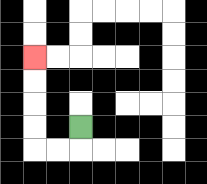{'start': '[3, 5]', 'end': '[1, 2]', 'path_directions': 'D,L,L,U,U,U,U', 'path_coordinates': '[[3, 5], [3, 6], [2, 6], [1, 6], [1, 5], [1, 4], [1, 3], [1, 2]]'}